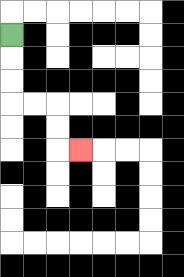{'start': '[0, 1]', 'end': '[3, 6]', 'path_directions': 'D,D,D,R,R,D,D,R', 'path_coordinates': '[[0, 1], [0, 2], [0, 3], [0, 4], [1, 4], [2, 4], [2, 5], [2, 6], [3, 6]]'}